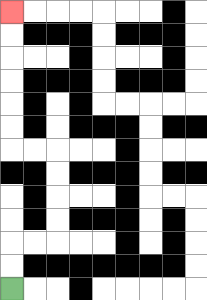{'start': '[0, 12]', 'end': '[0, 0]', 'path_directions': 'U,U,R,R,U,U,U,U,L,L,U,U,U,U,U,U', 'path_coordinates': '[[0, 12], [0, 11], [0, 10], [1, 10], [2, 10], [2, 9], [2, 8], [2, 7], [2, 6], [1, 6], [0, 6], [0, 5], [0, 4], [0, 3], [0, 2], [0, 1], [0, 0]]'}